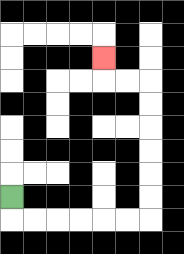{'start': '[0, 8]', 'end': '[4, 2]', 'path_directions': 'D,R,R,R,R,R,R,U,U,U,U,U,U,L,L,U', 'path_coordinates': '[[0, 8], [0, 9], [1, 9], [2, 9], [3, 9], [4, 9], [5, 9], [6, 9], [6, 8], [6, 7], [6, 6], [6, 5], [6, 4], [6, 3], [5, 3], [4, 3], [4, 2]]'}